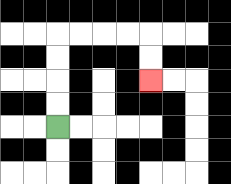{'start': '[2, 5]', 'end': '[6, 3]', 'path_directions': 'U,U,U,U,R,R,R,R,D,D', 'path_coordinates': '[[2, 5], [2, 4], [2, 3], [2, 2], [2, 1], [3, 1], [4, 1], [5, 1], [6, 1], [6, 2], [6, 3]]'}